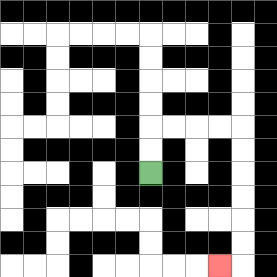{'start': '[6, 7]', 'end': '[9, 11]', 'path_directions': 'U,U,R,R,R,R,D,D,D,D,D,D,L', 'path_coordinates': '[[6, 7], [6, 6], [6, 5], [7, 5], [8, 5], [9, 5], [10, 5], [10, 6], [10, 7], [10, 8], [10, 9], [10, 10], [10, 11], [9, 11]]'}